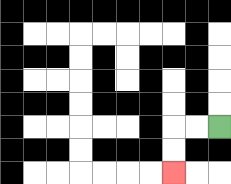{'start': '[9, 5]', 'end': '[7, 7]', 'path_directions': 'L,L,D,D', 'path_coordinates': '[[9, 5], [8, 5], [7, 5], [7, 6], [7, 7]]'}